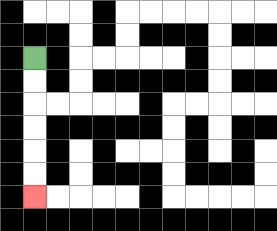{'start': '[1, 2]', 'end': '[1, 8]', 'path_directions': 'D,D,D,D,D,D', 'path_coordinates': '[[1, 2], [1, 3], [1, 4], [1, 5], [1, 6], [1, 7], [1, 8]]'}